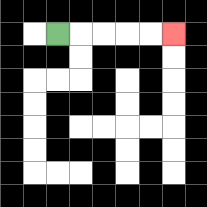{'start': '[2, 1]', 'end': '[7, 1]', 'path_directions': 'R,R,R,R,R', 'path_coordinates': '[[2, 1], [3, 1], [4, 1], [5, 1], [6, 1], [7, 1]]'}